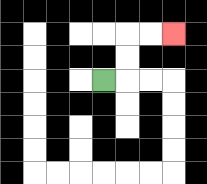{'start': '[4, 3]', 'end': '[7, 1]', 'path_directions': 'R,U,U,R,R', 'path_coordinates': '[[4, 3], [5, 3], [5, 2], [5, 1], [6, 1], [7, 1]]'}